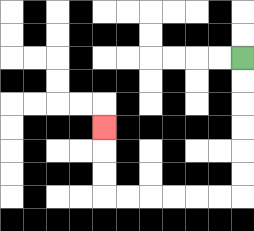{'start': '[10, 2]', 'end': '[4, 5]', 'path_directions': 'D,D,D,D,D,D,L,L,L,L,L,L,U,U,U', 'path_coordinates': '[[10, 2], [10, 3], [10, 4], [10, 5], [10, 6], [10, 7], [10, 8], [9, 8], [8, 8], [7, 8], [6, 8], [5, 8], [4, 8], [4, 7], [4, 6], [4, 5]]'}